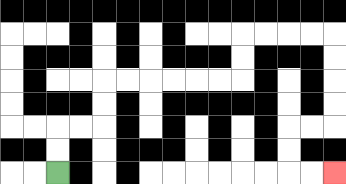{'start': '[2, 7]', 'end': '[14, 7]', 'path_directions': 'U,U,R,R,U,U,R,R,R,R,R,R,U,U,R,R,R,R,D,D,D,D,L,L,D,D,R,R', 'path_coordinates': '[[2, 7], [2, 6], [2, 5], [3, 5], [4, 5], [4, 4], [4, 3], [5, 3], [6, 3], [7, 3], [8, 3], [9, 3], [10, 3], [10, 2], [10, 1], [11, 1], [12, 1], [13, 1], [14, 1], [14, 2], [14, 3], [14, 4], [14, 5], [13, 5], [12, 5], [12, 6], [12, 7], [13, 7], [14, 7]]'}